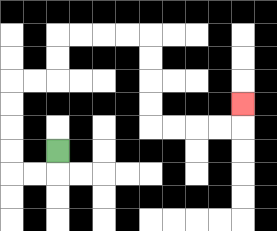{'start': '[2, 6]', 'end': '[10, 4]', 'path_directions': 'D,L,L,U,U,U,U,R,R,U,U,R,R,R,R,D,D,D,D,R,R,R,R,U', 'path_coordinates': '[[2, 6], [2, 7], [1, 7], [0, 7], [0, 6], [0, 5], [0, 4], [0, 3], [1, 3], [2, 3], [2, 2], [2, 1], [3, 1], [4, 1], [5, 1], [6, 1], [6, 2], [6, 3], [6, 4], [6, 5], [7, 5], [8, 5], [9, 5], [10, 5], [10, 4]]'}